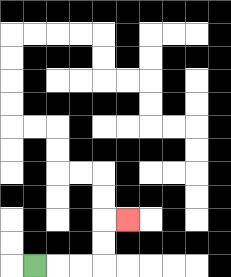{'start': '[1, 11]', 'end': '[5, 9]', 'path_directions': 'R,R,R,U,U,R', 'path_coordinates': '[[1, 11], [2, 11], [3, 11], [4, 11], [4, 10], [4, 9], [5, 9]]'}